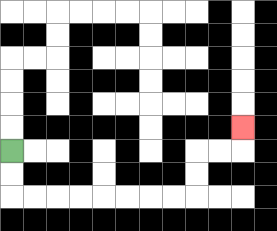{'start': '[0, 6]', 'end': '[10, 5]', 'path_directions': 'D,D,R,R,R,R,R,R,R,R,U,U,R,R,U', 'path_coordinates': '[[0, 6], [0, 7], [0, 8], [1, 8], [2, 8], [3, 8], [4, 8], [5, 8], [6, 8], [7, 8], [8, 8], [8, 7], [8, 6], [9, 6], [10, 6], [10, 5]]'}